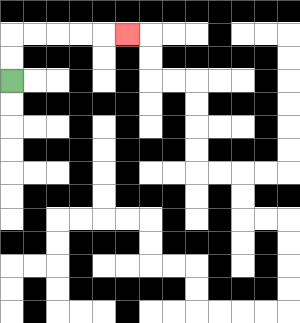{'start': '[0, 3]', 'end': '[5, 1]', 'path_directions': 'U,U,R,R,R,R,R', 'path_coordinates': '[[0, 3], [0, 2], [0, 1], [1, 1], [2, 1], [3, 1], [4, 1], [5, 1]]'}